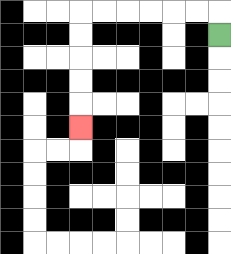{'start': '[9, 1]', 'end': '[3, 5]', 'path_directions': 'U,L,L,L,L,L,L,D,D,D,D,D', 'path_coordinates': '[[9, 1], [9, 0], [8, 0], [7, 0], [6, 0], [5, 0], [4, 0], [3, 0], [3, 1], [3, 2], [3, 3], [3, 4], [3, 5]]'}